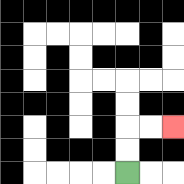{'start': '[5, 7]', 'end': '[7, 5]', 'path_directions': 'U,U,R,R', 'path_coordinates': '[[5, 7], [5, 6], [5, 5], [6, 5], [7, 5]]'}